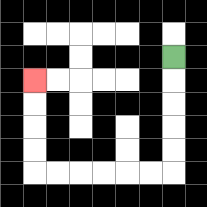{'start': '[7, 2]', 'end': '[1, 3]', 'path_directions': 'D,D,D,D,D,L,L,L,L,L,L,U,U,U,U', 'path_coordinates': '[[7, 2], [7, 3], [7, 4], [7, 5], [7, 6], [7, 7], [6, 7], [5, 7], [4, 7], [3, 7], [2, 7], [1, 7], [1, 6], [1, 5], [1, 4], [1, 3]]'}